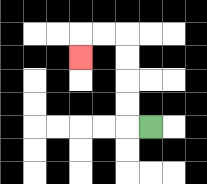{'start': '[6, 5]', 'end': '[3, 2]', 'path_directions': 'L,U,U,U,U,L,L,D', 'path_coordinates': '[[6, 5], [5, 5], [5, 4], [5, 3], [5, 2], [5, 1], [4, 1], [3, 1], [3, 2]]'}